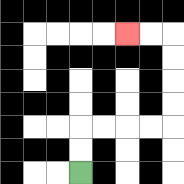{'start': '[3, 7]', 'end': '[5, 1]', 'path_directions': 'U,U,R,R,R,R,U,U,U,U,L,L', 'path_coordinates': '[[3, 7], [3, 6], [3, 5], [4, 5], [5, 5], [6, 5], [7, 5], [7, 4], [7, 3], [7, 2], [7, 1], [6, 1], [5, 1]]'}